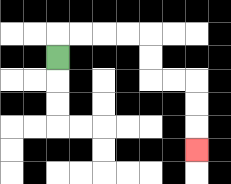{'start': '[2, 2]', 'end': '[8, 6]', 'path_directions': 'U,R,R,R,R,D,D,R,R,D,D,D', 'path_coordinates': '[[2, 2], [2, 1], [3, 1], [4, 1], [5, 1], [6, 1], [6, 2], [6, 3], [7, 3], [8, 3], [8, 4], [8, 5], [8, 6]]'}